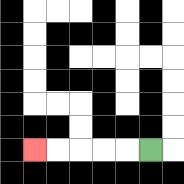{'start': '[6, 6]', 'end': '[1, 6]', 'path_directions': 'L,L,L,L,L', 'path_coordinates': '[[6, 6], [5, 6], [4, 6], [3, 6], [2, 6], [1, 6]]'}